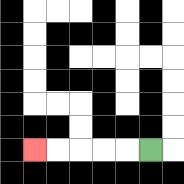{'start': '[6, 6]', 'end': '[1, 6]', 'path_directions': 'L,L,L,L,L', 'path_coordinates': '[[6, 6], [5, 6], [4, 6], [3, 6], [2, 6], [1, 6]]'}